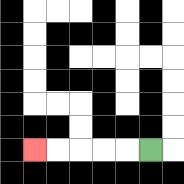{'start': '[6, 6]', 'end': '[1, 6]', 'path_directions': 'L,L,L,L,L', 'path_coordinates': '[[6, 6], [5, 6], [4, 6], [3, 6], [2, 6], [1, 6]]'}